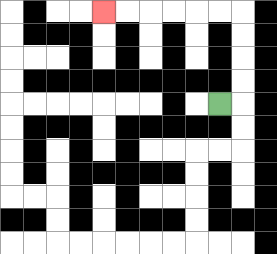{'start': '[9, 4]', 'end': '[4, 0]', 'path_directions': 'R,U,U,U,U,L,L,L,L,L,L', 'path_coordinates': '[[9, 4], [10, 4], [10, 3], [10, 2], [10, 1], [10, 0], [9, 0], [8, 0], [7, 0], [6, 0], [5, 0], [4, 0]]'}